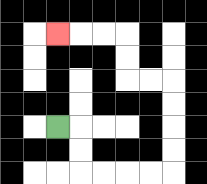{'start': '[2, 5]', 'end': '[2, 1]', 'path_directions': 'R,D,D,R,R,R,R,U,U,U,U,L,L,U,U,L,L,L', 'path_coordinates': '[[2, 5], [3, 5], [3, 6], [3, 7], [4, 7], [5, 7], [6, 7], [7, 7], [7, 6], [7, 5], [7, 4], [7, 3], [6, 3], [5, 3], [5, 2], [5, 1], [4, 1], [3, 1], [2, 1]]'}